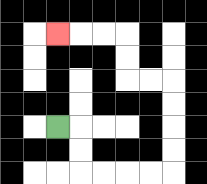{'start': '[2, 5]', 'end': '[2, 1]', 'path_directions': 'R,D,D,R,R,R,R,U,U,U,U,L,L,U,U,L,L,L', 'path_coordinates': '[[2, 5], [3, 5], [3, 6], [3, 7], [4, 7], [5, 7], [6, 7], [7, 7], [7, 6], [7, 5], [7, 4], [7, 3], [6, 3], [5, 3], [5, 2], [5, 1], [4, 1], [3, 1], [2, 1]]'}